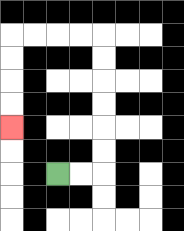{'start': '[2, 7]', 'end': '[0, 5]', 'path_directions': 'R,R,U,U,U,U,U,U,L,L,L,L,D,D,D,D', 'path_coordinates': '[[2, 7], [3, 7], [4, 7], [4, 6], [4, 5], [4, 4], [4, 3], [4, 2], [4, 1], [3, 1], [2, 1], [1, 1], [0, 1], [0, 2], [0, 3], [0, 4], [0, 5]]'}